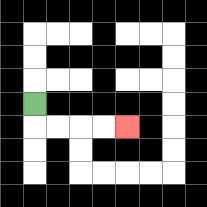{'start': '[1, 4]', 'end': '[5, 5]', 'path_directions': 'D,R,R,R,R', 'path_coordinates': '[[1, 4], [1, 5], [2, 5], [3, 5], [4, 5], [5, 5]]'}